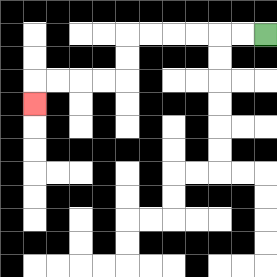{'start': '[11, 1]', 'end': '[1, 4]', 'path_directions': 'L,L,L,L,L,L,D,D,L,L,L,L,D', 'path_coordinates': '[[11, 1], [10, 1], [9, 1], [8, 1], [7, 1], [6, 1], [5, 1], [5, 2], [5, 3], [4, 3], [3, 3], [2, 3], [1, 3], [1, 4]]'}